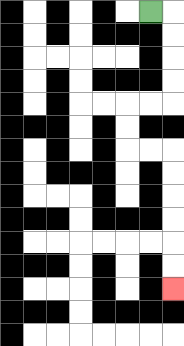{'start': '[6, 0]', 'end': '[7, 12]', 'path_directions': 'R,D,D,D,D,L,L,D,D,R,R,D,D,D,D,D,D', 'path_coordinates': '[[6, 0], [7, 0], [7, 1], [7, 2], [7, 3], [7, 4], [6, 4], [5, 4], [5, 5], [5, 6], [6, 6], [7, 6], [7, 7], [7, 8], [7, 9], [7, 10], [7, 11], [7, 12]]'}